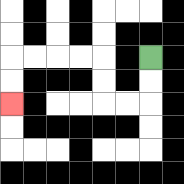{'start': '[6, 2]', 'end': '[0, 4]', 'path_directions': 'D,D,L,L,U,U,L,L,L,L,D,D', 'path_coordinates': '[[6, 2], [6, 3], [6, 4], [5, 4], [4, 4], [4, 3], [4, 2], [3, 2], [2, 2], [1, 2], [0, 2], [0, 3], [0, 4]]'}